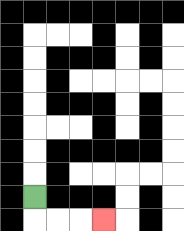{'start': '[1, 8]', 'end': '[4, 9]', 'path_directions': 'D,R,R,R', 'path_coordinates': '[[1, 8], [1, 9], [2, 9], [3, 9], [4, 9]]'}